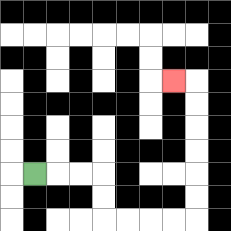{'start': '[1, 7]', 'end': '[7, 3]', 'path_directions': 'R,R,R,D,D,R,R,R,R,U,U,U,U,U,U,L', 'path_coordinates': '[[1, 7], [2, 7], [3, 7], [4, 7], [4, 8], [4, 9], [5, 9], [6, 9], [7, 9], [8, 9], [8, 8], [8, 7], [8, 6], [8, 5], [8, 4], [8, 3], [7, 3]]'}